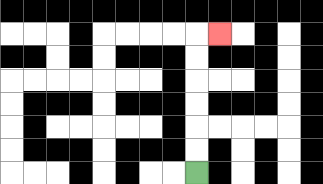{'start': '[8, 7]', 'end': '[9, 1]', 'path_directions': 'U,U,U,U,U,U,R', 'path_coordinates': '[[8, 7], [8, 6], [8, 5], [8, 4], [8, 3], [8, 2], [8, 1], [9, 1]]'}